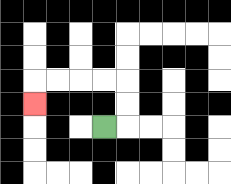{'start': '[4, 5]', 'end': '[1, 4]', 'path_directions': 'R,U,U,L,L,L,L,D', 'path_coordinates': '[[4, 5], [5, 5], [5, 4], [5, 3], [4, 3], [3, 3], [2, 3], [1, 3], [1, 4]]'}